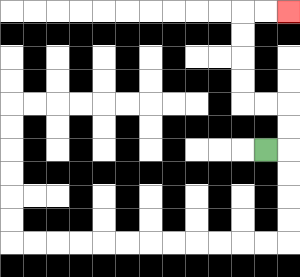{'start': '[11, 6]', 'end': '[12, 0]', 'path_directions': 'R,U,U,L,L,U,U,U,U,R,R', 'path_coordinates': '[[11, 6], [12, 6], [12, 5], [12, 4], [11, 4], [10, 4], [10, 3], [10, 2], [10, 1], [10, 0], [11, 0], [12, 0]]'}